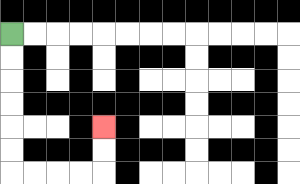{'start': '[0, 1]', 'end': '[4, 5]', 'path_directions': 'D,D,D,D,D,D,R,R,R,R,U,U', 'path_coordinates': '[[0, 1], [0, 2], [0, 3], [0, 4], [0, 5], [0, 6], [0, 7], [1, 7], [2, 7], [3, 7], [4, 7], [4, 6], [4, 5]]'}